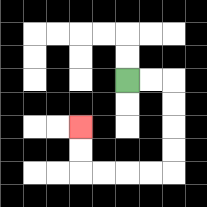{'start': '[5, 3]', 'end': '[3, 5]', 'path_directions': 'R,R,D,D,D,D,L,L,L,L,U,U', 'path_coordinates': '[[5, 3], [6, 3], [7, 3], [7, 4], [7, 5], [7, 6], [7, 7], [6, 7], [5, 7], [4, 7], [3, 7], [3, 6], [3, 5]]'}